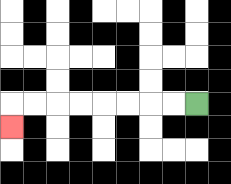{'start': '[8, 4]', 'end': '[0, 5]', 'path_directions': 'L,L,L,L,L,L,L,L,D', 'path_coordinates': '[[8, 4], [7, 4], [6, 4], [5, 4], [4, 4], [3, 4], [2, 4], [1, 4], [0, 4], [0, 5]]'}